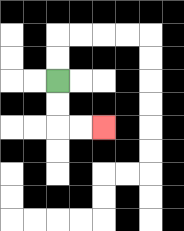{'start': '[2, 3]', 'end': '[4, 5]', 'path_directions': 'D,D,R,R', 'path_coordinates': '[[2, 3], [2, 4], [2, 5], [3, 5], [4, 5]]'}